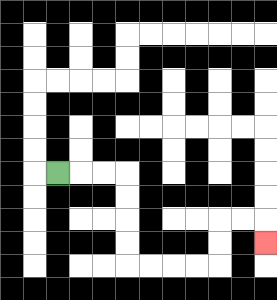{'start': '[2, 7]', 'end': '[11, 10]', 'path_directions': 'R,R,R,D,D,D,D,R,R,R,R,U,U,R,R,D', 'path_coordinates': '[[2, 7], [3, 7], [4, 7], [5, 7], [5, 8], [5, 9], [5, 10], [5, 11], [6, 11], [7, 11], [8, 11], [9, 11], [9, 10], [9, 9], [10, 9], [11, 9], [11, 10]]'}